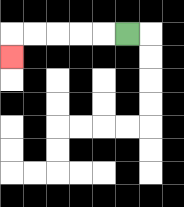{'start': '[5, 1]', 'end': '[0, 2]', 'path_directions': 'L,L,L,L,L,D', 'path_coordinates': '[[5, 1], [4, 1], [3, 1], [2, 1], [1, 1], [0, 1], [0, 2]]'}